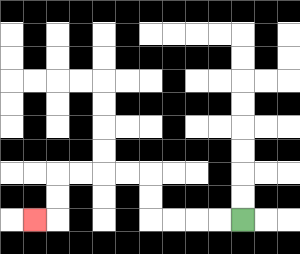{'start': '[10, 9]', 'end': '[1, 9]', 'path_directions': 'L,L,L,L,U,U,L,L,L,L,D,D,L', 'path_coordinates': '[[10, 9], [9, 9], [8, 9], [7, 9], [6, 9], [6, 8], [6, 7], [5, 7], [4, 7], [3, 7], [2, 7], [2, 8], [2, 9], [1, 9]]'}